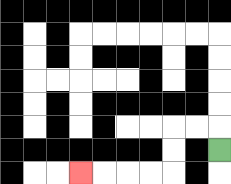{'start': '[9, 6]', 'end': '[3, 7]', 'path_directions': 'U,L,L,D,D,L,L,L,L', 'path_coordinates': '[[9, 6], [9, 5], [8, 5], [7, 5], [7, 6], [7, 7], [6, 7], [5, 7], [4, 7], [3, 7]]'}